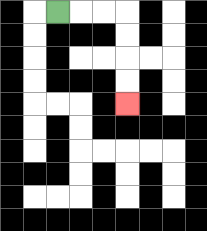{'start': '[2, 0]', 'end': '[5, 4]', 'path_directions': 'R,R,R,D,D,D,D', 'path_coordinates': '[[2, 0], [3, 0], [4, 0], [5, 0], [5, 1], [5, 2], [5, 3], [5, 4]]'}